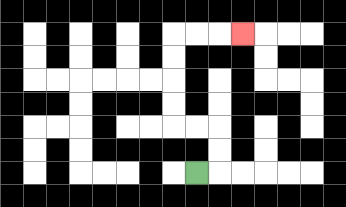{'start': '[8, 7]', 'end': '[10, 1]', 'path_directions': 'R,U,U,L,L,U,U,U,U,R,R,R', 'path_coordinates': '[[8, 7], [9, 7], [9, 6], [9, 5], [8, 5], [7, 5], [7, 4], [7, 3], [7, 2], [7, 1], [8, 1], [9, 1], [10, 1]]'}